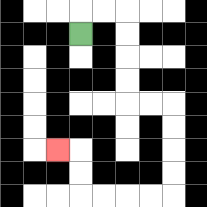{'start': '[3, 1]', 'end': '[2, 6]', 'path_directions': 'U,R,R,D,D,D,D,R,R,D,D,D,D,L,L,L,L,U,U,L', 'path_coordinates': '[[3, 1], [3, 0], [4, 0], [5, 0], [5, 1], [5, 2], [5, 3], [5, 4], [6, 4], [7, 4], [7, 5], [7, 6], [7, 7], [7, 8], [6, 8], [5, 8], [4, 8], [3, 8], [3, 7], [3, 6], [2, 6]]'}